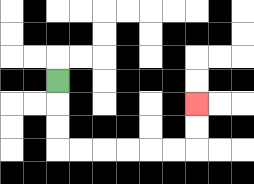{'start': '[2, 3]', 'end': '[8, 4]', 'path_directions': 'D,D,D,R,R,R,R,R,R,U,U', 'path_coordinates': '[[2, 3], [2, 4], [2, 5], [2, 6], [3, 6], [4, 6], [5, 6], [6, 6], [7, 6], [8, 6], [8, 5], [8, 4]]'}